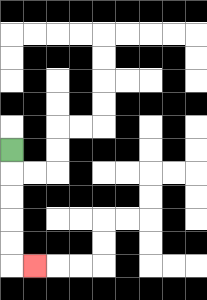{'start': '[0, 6]', 'end': '[1, 11]', 'path_directions': 'D,D,D,D,D,R', 'path_coordinates': '[[0, 6], [0, 7], [0, 8], [0, 9], [0, 10], [0, 11], [1, 11]]'}